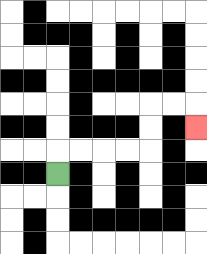{'start': '[2, 7]', 'end': '[8, 5]', 'path_directions': 'U,R,R,R,R,U,U,R,R,D', 'path_coordinates': '[[2, 7], [2, 6], [3, 6], [4, 6], [5, 6], [6, 6], [6, 5], [6, 4], [7, 4], [8, 4], [8, 5]]'}